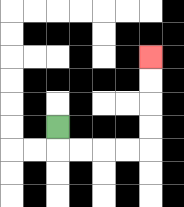{'start': '[2, 5]', 'end': '[6, 2]', 'path_directions': 'D,R,R,R,R,U,U,U,U', 'path_coordinates': '[[2, 5], [2, 6], [3, 6], [4, 6], [5, 6], [6, 6], [6, 5], [6, 4], [6, 3], [6, 2]]'}